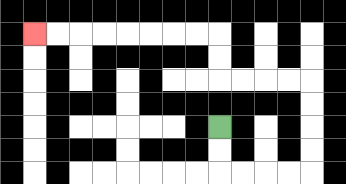{'start': '[9, 5]', 'end': '[1, 1]', 'path_directions': 'D,D,R,R,R,R,U,U,U,U,L,L,L,L,U,U,L,L,L,L,L,L,L,L', 'path_coordinates': '[[9, 5], [9, 6], [9, 7], [10, 7], [11, 7], [12, 7], [13, 7], [13, 6], [13, 5], [13, 4], [13, 3], [12, 3], [11, 3], [10, 3], [9, 3], [9, 2], [9, 1], [8, 1], [7, 1], [6, 1], [5, 1], [4, 1], [3, 1], [2, 1], [1, 1]]'}